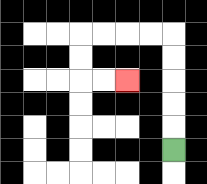{'start': '[7, 6]', 'end': '[5, 3]', 'path_directions': 'U,U,U,U,U,L,L,L,L,D,D,R,R', 'path_coordinates': '[[7, 6], [7, 5], [7, 4], [7, 3], [7, 2], [7, 1], [6, 1], [5, 1], [4, 1], [3, 1], [3, 2], [3, 3], [4, 3], [5, 3]]'}